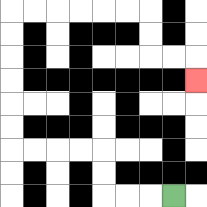{'start': '[7, 8]', 'end': '[8, 3]', 'path_directions': 'L,L,L,U,U,L,L,L,L,U,U,U,U,U,U,R,R,R,R,R,R,D,D,R,R,D', 'path_coordinates': '[[7, 8], [6, 8], [5, 8], [4, 8], [4, 7], [4, 6], [3, 6], [2, 6], [1, 6], [0, 6], [0, 5], [0, 4], [0, 3], [0, 2], [0, 1], [0, 0], [1, 0], [2, 0], [3, 0], [4, 0], [5, 0], [6, 0], [6, 1], [6, 2], [7, 2], [8, 2], [8, 3]]'}